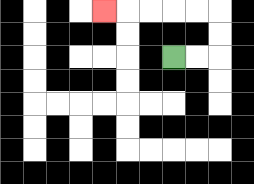{'start': '[7, 2]', 'end': '[4, 0]', 'path_directions': 'R,R,U,U,L,L,L,L,L', 'path_coordinates': '[[7, 2], [8, 2], [9, 2], [9, 1], [9, 0], [8, 0], [7, 0], [6, 0], [5, 0], [4, 0]]'}